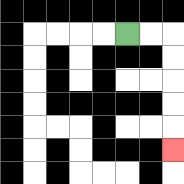{'start': '[5, 1]', 'end': '[7, 6]', 'path_directions': 'R,R,D,D,D,D,D', 'path_coordinates': '[[5, 1], [6, 1], [7, 1], [7, 2], [7, 3], [7, 4], [7, 5], [7, 6]]'}